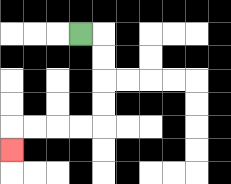{'start': '[3, 1]', 'end': '[0, 6]', 'path_directions': 'R,D,D,D,D,L,L,L,L,D', 'path_coordinates': '[[3, 1], [4, 1], [4, 2], [4, 3], [4, 4], [4, 5], [3, 5], [2, 5], [1, 5], [0, 5], [0, 6]]'}